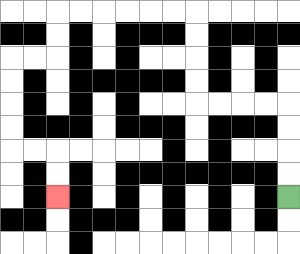{'start': '[12, 8]', 'end': '[2, 8]', 'path_directions': 'U,U,U,U,L,L,L,L,U,U,U,U,L,L,L,L,L,L,D,D,L,L,D,D,D,D,R,R,D,D', 'path_coordinates': '[[12, 8], [12, 7], [12, 6], [12, 5], [12, 4], [11, 4], [10, 4], [9, 4], [8, 4], [8, 3], [8, 2], [8, 1], [8, 0], [7, 0], [6, 0], [5, 0], [4, 0], [3, 0], [2, 0], [2, 1], [2, 2], [1, 2], [0, 2], [0, 3], [0, 4], [0, 5], [0, 6], [1, 6], [2, 6], [2, 7], [2, 8]]'}